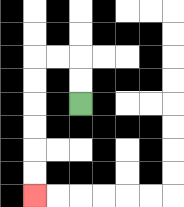{'start': '[3, 4]', 'end': '[1, 8]', 'path_directions': 'U,U,L,L,D,D,D,D,D,D', 'path_coordinates': '[[3, 4], [3, 3], [3, 2], [2, 2], [1, 2], [1, 3], [1, 4], [1, 5], [1, 6], [1, 7], [1, 8]]'}